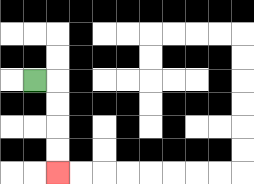{'start': '[1, 3]', 'end': '[2, 7]', 'path_directions': 'R,D,D,D,D', 'path_coordinates': '[[1, 3], [2, 3], [2, 4], [2, 5], [2, 6], [2, 7]]'}